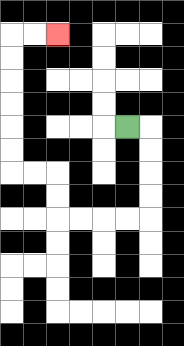{'start': '[5, 5]', 'end': '[2, 1]', 'path_directions': 'R,D,D,D,D,L,L,L,L,U,U,L,L,U,U,U,U,U,U,R,R', 'path_coordinates': '[[5, 5], [6, 5], [6, 6], [6, 7], [6, 8], [6, 9], [5, 9], [4, 9], [3, 9], [2, 9], [2, 8], [2, 7], [1, 7], [0, 7], [0, 6], [0, 5], [0, 4], [0, 3], [0, 2], [0, 1], [1, 1], [2, 1]]'}